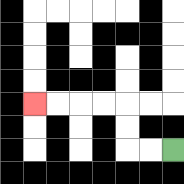{'start': '[7, 6]', 'end': '[1, 4]', 'path_directions': 'L,L,U,U,L,L,L,L', 'path_coordinates': '[[7, 6], [6, 6], [5, 6], [5, 5], [5, 4], [4, 4], [3, 4], [2, 4], [1, 4]]'}